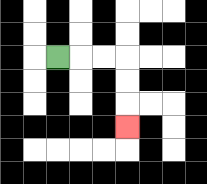{'start': '[2, 2]', 'end': '[5, 5]', 'path_directions': 'R,R,R,D,D,D', 'path_coordinates': '[[2, 2], [3, 2], [4, 2], [5, 2], [5, 3], [5, 4], [5, 5]]'}